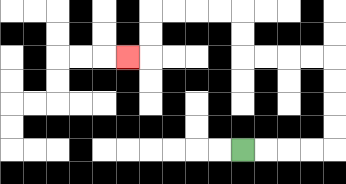{'start': '[10, 6]', 'end': '[5, 2]', 'path_directions': 'R,R,R,R,U,U,U,U,L,L,L,L,U,U,L,L,L,L,D,D,L', 'path_coordinates': '[[10, 6], [11, 6], [12, 6], [13, 6], [14, 6], [14, 5], [14, 4], [14, 3], [14, 2], [13, 2], [12, 2], [11, 2], [10, 2], [10, 1], [10, 0], [9, 0], [8, 0], [7, 0], [6, 0], [6, 1], [6, 2], [5, 2]]'}